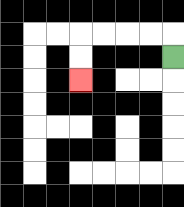{'start': '[7, 2]', 'end': '[3, 3]', 'path_directions': 'U,L,L,L,L,D,D', 'path_coordinates': '[[7, 2], [7, 1], [6, 1], [5, 1], [4, 1], [3, 1], [3, 2], [3, 3]]'}